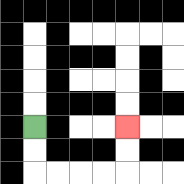{'start': '[1, 5]', 'end': '[5, 5]', 'path_directions': 'D,D,R,R,R,R,U,U', 'path_coordinates': '[[1, 5], [1, 6], [1, 7], [2, 7], [3, 7], [4, 7], [5, 7], [5, 6], [5, 5]]'}